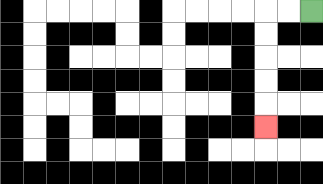{'start': '[13, 0]', 'end': '[11, 5]', 'path_directions': 'L,L,D,D,D,D,D', 'path_coordinates': '[[13, 0], [12, 0], [11, 0], [11, 1], [11, 2], [11, 3], [11, 4], [11, 5]]'}